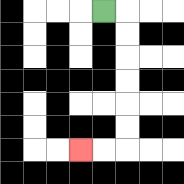{'start': '[4, 0]', 'end': '[3, 6]', 'path_directions': 'R,D,D,D,D,D,D,L,L', 'path_coordinates': '[[4, 0], [5, 0], [5, 1], [5, 2], [5, 3], [5, 4], [5, 5], [5, 6], [4, 6], [3, 6]]'}